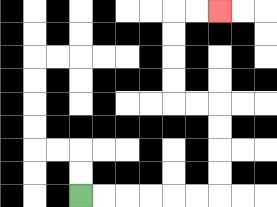{'start': '[3, 8]', 'end': '[9, 0]', 'path_directions': 'R,R,R,R,R,R,U,U,U,U,L,L,U,U,U,U,R,R', 'path_coordinates': '[[3, 8], [4, 8], [5, 8], [6, 8], [7, 8], [8, 8], [9, 8], [9, 7], [9, 6], [9, 5], [9, 4], [8, 4], [7, 4], [7, 3], [7, 2], [7, 1], [7, 0], [8, 0], [9, 0]]'}